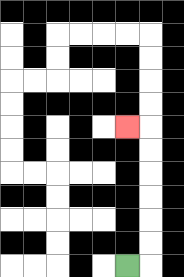{'start': '[5, 11]', 'end': '[5, 5]', 'path_directions': 'R,U,U,U,U,U,U,L', 'path_coordinates': '[[5, 11], [6, 11], [6, 10], [6, 9], [6, 8], [6, 7], [6, 6], [6, 5], [5, 5]]'}